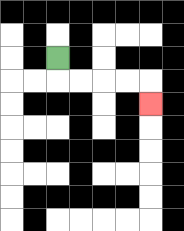{'start': '[2, 2]', 'end': '[6, 4]', 'path_directions': 'D,R,R,R,R,D', 'path_coordinates': '[[2, 2], [2, 3], [3, 3], [4, 3], [5, 3], [6, 3], [6, 4]]'}